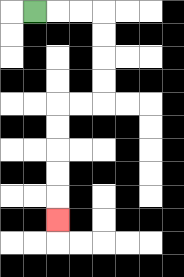{'start': '[1, 0]', 'end': '[2, 9]', 'path_directions': 'R,R,R,D,D,D,D,L,L,D,D,D,D,D', 'path_coordinates': '[[1, 0], [2, 0], [3, 0], [4, 0], [4, 1], [4, 2], [4, 3], [4, 4], [3, 4], [2, 4], [2, 5], [2, 6], [2, 7], [2, 8], [2, 9]]'}